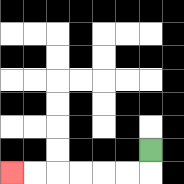{'start': '[6, 6]', 'end': '[0, 7]', 'path_directions': 'D,L,L,L,L,L,L', 'path_coordinates': '[[6, 6], [6, 7], [5, 7], [4, 7], [3, 7], [2, 7], [1, 7], [0, 7]]'}